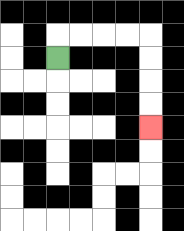{'start': '[2, 2]', 'end': '[6, 5]', 'path_directions': 'U,R,R,R,R,D,D,D,D', 'path_coordinates': '[[2, 2], [2, 1], [3, 1], [4, 1], [5, 1], [6, 1], [6, 2], [6, 3], [6, 4], [6, 5]]'}